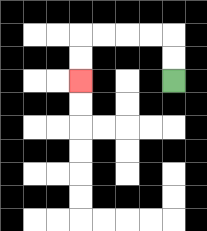{'start': '[7, 3]', 'end': '[3, 3]', 'path_directions': 'U,U,L,L,L,L,D,D', 'path_coordinates': '[[7, 3], [7, 2], [7, 1], [6, 1], [5, 1], [4, 1], [3, 1], [3, 2], [3, 3]]'}